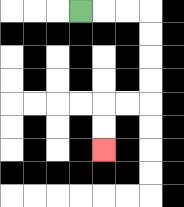{'start': '[3, 0]', 'end': '[4, 6]', 'path_directions': 'R,R,R,D,D,D,D,L,L,D,D', 'path_coordinates': '[[3, 0], [4, 0], [5, 0], [6, 0], [6, 1], [6, 2], [6, 3], [6, 4], [5, 4], [4, 4], [4, 5], [4, 6]]'}